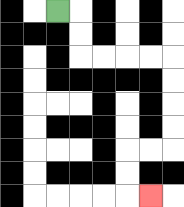{'start': '[2, 0]', 'end': '[6, 8]', 'path_directions': 'R,D,D,R,R,R,R,D,D,D,D,L,L,D,D,R', 'path_coordinates': '[[2, 0], [3, 0], [3, 1], [3, 2], [4, 2], [5, 2], [6, 2], [7, 2], [7, 3], [7, 4], [7, 5], [7, 6], [6, 6], [5, 6], [5, 7], [5, 8], [6, 8]]'}